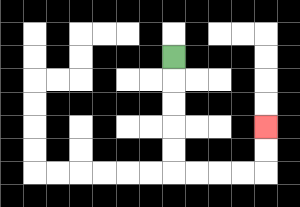{'start': '[7, 2]', 'end': '[11, 5]', 'path_directions': 'D,D,D,D,D,R,R,R,R,U,U', 'path_coordinates': '[[7, 2], [7, 3], [7, 4], [7, 5], [7, 6], [7, 7], [8, 7], [9, 7], [10, 7], [11, 7], [11, 6], [11, 5]]'}